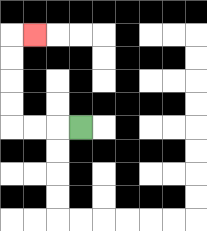{'start': '[3, 5]', 'end': '[1, 1]', 'path_directions': 'L,L,L,U,U,U,U,R', 'path_coordinates': '[[3, 5], [2, 5], [1, 5], [0, 5], [0, 4], [0, 3], [0, 2], [0, 1], [1, 1]]'}